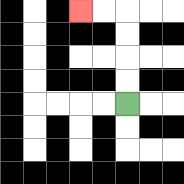{'start': '[5, 4]', 'end': '[3, 0]', 'path_directions': 'U,U,U,U,L,L', 'path_coordinates': '[[5, 4], [5, 3], [5, 2], [5, 1], [5, 0], [4, 0], [3, 0]]'}